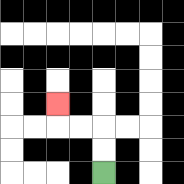{'start': '[4, 7]', 'end': '[2, 4]', 'path_directions': 'U,U,L,L,U', 'path_coordinates': '[[4, 7], [4, 6], [4, 5], [3, 5], [2, 5], [2, 4]]'}